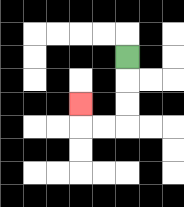{'start': '[5, 2]', 'end': '[3, 4]', 'path_directions': 'D,D,D,L,L,U', 'path_coordinates': '[[5, 2], [5, 3], [5, 4], [5, 5], [4, 5], [3, 5], [3, 4]]'}